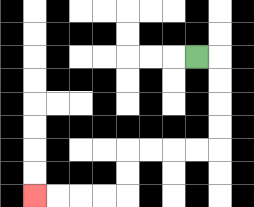{'start': '[8, 2]', 'end': '[1, 8]', 'path_directions': 'R,D,D,D,D,L,L,L,L,D,D,L,L,L,L', 'path_coordinates': '[[8, 2], [9, 2], [9, 3], [9, 4], [9, 5], [9, 6], [8, 6], [7, 6], [6, 6], [5, 6], [5, 7], [5, 8], [4, 8], [3, 8], [2, 8], [1, 8]]'}